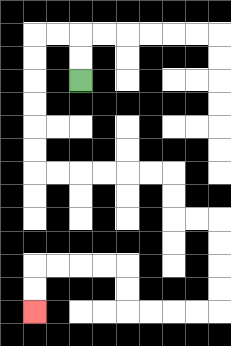{'start': '[3, 3]', 'end': '[1, 13]', 'path_directions': 'U,U,L,L,D,D,D,D,D,D,R,R,R,R,R,R,D,D,R,R,D,D,D,D,L,L,L,L,U,U,L,L,L,L,D,D', 'path_coordinates': '[[3, 3], [3, 2], [3, 1], [2, 1], [1, 1], [1, 2], [1, 3], [1, 4], [1, 5], [1, 6], [1, 7], [2, 7], [3, 7], [4, 7], [5, 7], [6, 7], [7, 7], [7, 8], [7, 9], [8, 9], [9, 9], [9, 10], [9, 11], [9, 12], [9, 13], [8, 13], [7, 13], [6, 13], [5, 13], [5, 12], [5, 11], [4, 11], [3, 11], [2, 11], [1, 11], [1, 12], [1, 13]]'}